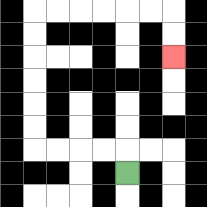{'start': '[5, 7]', 'end': '[7, 2]', 'path_directions': 'U,L,L,L,L,U,U,U,U,U,U,R,R,R,R,R,R,D,D', 'path_coordinates': '[[5, 7], [5, 6], [4, 6], [3, 6], [2, 6], [1, 6], [1, 5], [1, 4], [1, 3], [1, 2], [1, 1], [1, 0], [2, 0], [3, 0], [4, 0], [5, 0], [6, 0], [7, 0], [7, 1], [7, 2]]'}